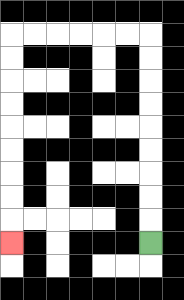{'start': '[6, 10]', 'end': '[0, 10]', 'path_directions': 'U,U,U,U,U,U,U,U,U,L,L,L,L,L,L,D,D,D,D,D,D,D,D,D', 'path_coordinates': '[[6, 10], [6, 9], [6, 8], [6, 7], [6, 6], [6, 5], [6, 4], [6, 3], [6, 2], [6, 1], [5, 1], [4, 1], [3, 1], [2, 1], [1, 1], [0, 1], [0, 2], [0, 3], [0, 4], [0, 5], [0, 6], [0, 7], [0, 8], [0, 9], [0, 10]]'}